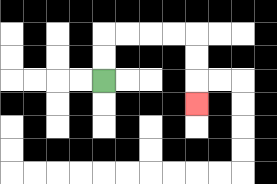{'start': '[4, 3]', 'end': '[8, 4]', 'path_directions': 'U,U,R,R,R,R,D,D,D', 'path_coordinates': '[[4, 3], [4, 2], [4, 1], [5, 1], [6, 1], [7, 1], [8, 1], [8, 2], [8, 3], [8, 4]]'}